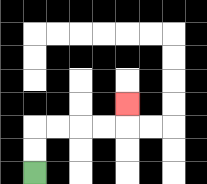{'start': '[1, 7]', 'end': '[5, 4]', 'path_directions': 'U,U,R,R,R,R,U', 'path_coordinates': '[[1, 7], [1, 6], [1, 5], [2, 5], [3, 5], [4, 5], [5, 5], [5, 4]]'}